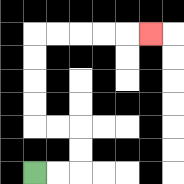{'start': '[1, 7]', 'end': '[6, 1]', 'path_directions': 'R,R,U,U,L,L,U,U,U,U,R,R,R,R,R', 'path_coordinates': '[[1, 7], [2, 7], [3, 7], [3, 6], [3, 5], [2, 5], [1, 5], [1, 4], [1, 3], [1, 2], [1, 1], [2, 1], [3, 1], [4, 1], [5, 1], [6, 1]]'}